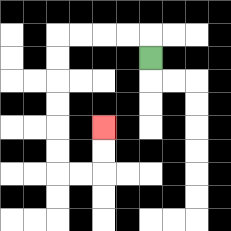{'start': '[6, 2]', 'end': '[4, 5]', 'path_directions': 'U,L,L,L,L,D,D,D,D,D,D,R,R,U,U', 'path_coordinates': '[[6, 2], [6, 1], [5, 1], [4, 1], [3, 1], [2, 1], [2, 2], [2, 3], [2, 4], [2, 5], [2, 6], [2, 7], [3, 7], [4, 7], [4, 6], [4, 5]]'}